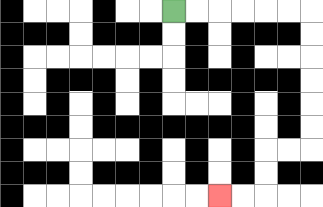{'start': '[7, 0]', 'end': '[9, 8]', 'path_directions': 'R,R,R,R,R,R,D,D,D,D,D,D,L,L,D,D,L,L', 'path_coordinates': '[[7, 0], [8, 0], [9, 0], [10, 0], [11, 0], [12, 0], [13, 0], [13, 1], [13, 2], [13, 3], [13, 4], [13, 5], [13, 6], [12, 6], [11, 6], [11, 7], [11, 8], [10, 8], [9, 8]]'}